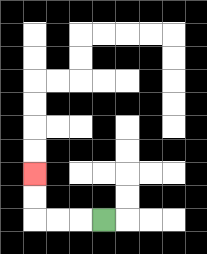{'start': '[4, 9]', 'end': '[1, 7]', 'path_directions': 'L,L,L,U,U', 'path_coordinates': '[[4, 9], [3, 9], [2, 9], [1, 9], [1, 8], [1, 7]]'}